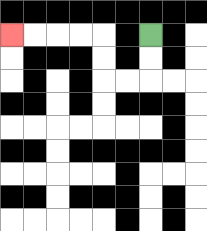{'start': '[6, 1]', 'end': '[0, 1]', 'path_directions': 'D,D,L,L,U,U,L,L,L,L', 'path_coordinates': '[[6, 1], [6, 2], [6, 3], [5, 3], [4, 3], [4, 2], [4, 1], [3, 1], [2, 1], [1, 1], [0, 1]]'}